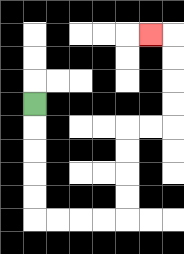{'start': '[1, 4]', 'end': '[6, 1]', 'path_directions': 'D,D,D,D,D,R,R,R,R,U,U,U,U,R,R,U,U,U,U,L', 'path_coordinates': '[[1, 4], [1, 5], [1, 6], [1, 7], [1, 8], [1, 9], [2, 9], [3, 9], [4, 9], [5, 9], [5, 8], [5, 7], [5, 6], [5, 5], [6, 5], [7, 5], [7, 4], [7, 3], [7, 2], [7, 1], [6, 1]]'}